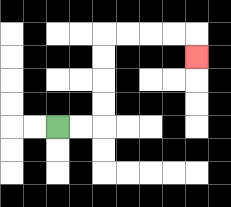{'start': '[2, 5]', 'end': '[8, 2]', 'path_directions': 'R,R,U,U,U,U,R,R,R,R,D', 'path_coordinates': '[[2, 5], [3, 5], [4, 5], [4, 4], [4, 3], [4, 2], [4, 1], [5, 1], [6, 1], [7, 1], [8, 1], [8, 2]]'}